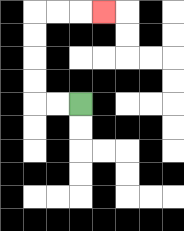{'start': '[3, 4]', 'end': '[4, 0]', 'path_directions': 'L,L,U,U,U,U,R,R,R', 'path_coordinates': '[[3, 4], [2, 4], [1, 4], [1, 3], [1, 2], [1, 1], [1, 0], [2, 0], [3, 0], [4, 0]]'}